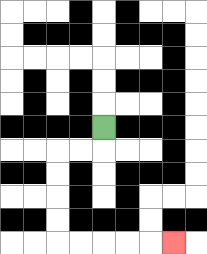{'start': '[4, 5]', 'end': '[7, 10]', 'path_directions': 'D,L,L,D,D,D,D,R,R,R,R,R', 'path_coordinates': '[[4, 5], [4, 6], [3, 6], [2, 6], [2, 7], [2, 8], [2, 9], [2, 10], [3, 10], [4, 10], [5, 10], [6, 10], [7, 10]]'}